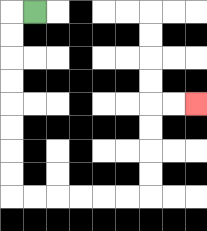{'start': '[1, 0]', 'end': '[8, 4]', 'path_directions': 'L,D,D,D,D,D,D,D,D,R,R,R,R,R,R,U,U,U,U,R,R', 'path_coordinates': '[[1, 0], [0, 0], [0, 1], [0, 2], [0, 3], [0, 4], [0, 5], [0, 6], [0, 7], [0, 8], [1, 8], [2, 8], [3, 8], [4, 8], [5, 8], [6, 8], [6, 7], [6, 6], [6, 5], [6, 4], [7, 4], [8, 4]]'}